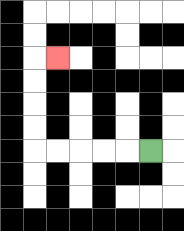{'start': '[6, 6]', 'end': '[2, 2]', 'path_directions': 'L,L,L,L,L,U,U,U,U,R', 'path_coordinates': '[[6, 6], [5, 6], [4, 6], [3, 6], [2, 6], [1, 6], [1, 5], [1, 4], [1, 3], [1, 2], [2, 2]]'}